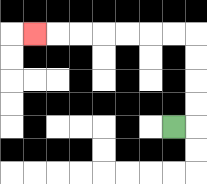{'start': '[7, 5]', 'end': '[1, 1]', 'path_directions': 'R,U,U,U,U,L,L,L,L,L,L,L', 'path_coordinates': '[[7, 5], [8, 5], [8, 4], [8, 3], [8, 2], [8, 1], [7, 1], [6, 1], [5, 1], [4, 1], [3, 1], [2, 1], [1, 1]]'}